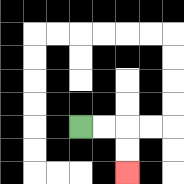{'start': '[3, 5]', 'end': '[5, 7]', 'path_directions': 'R,R,D,D', 'path_coordinates': '[[3, 5], [4, 5], [5, 5], [5, 6], [5, 7]]'}